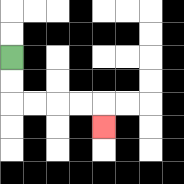{'start': '[0, 2]', 'end': '[4, 5]', 'path_directions': 'D,D,R,R,R,R,D', 'path_coordinates': '[[0, 2], [0, 3], [0, 4], [1, 4], [2, 4], [3, 4], [4, 4], [4, 5]]'}